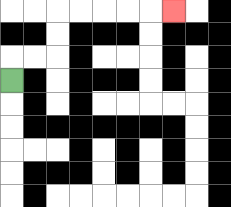{'start': '[0, 3]', 'end': '[7, 0]', 'path_directions': 'U,R,R,U,U,R,R,R,R,R', 'path_coordinates': '[[0, 3], [0, 2], [1, 2], [2, 2], [2, 1], [2, 0], [3, 0], [4, 0], [5, 0], [6, 0], [7, 0]]'}